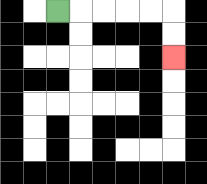{'start': '[2, 0]', 'end': '[7, 2]', 'path_directions': 'R,R,R,R,R,D,D', 'path_coordinates': '[[2, 0], [3, 0], [4, 0], [5, 0], [6, 0], [7, 0], [7, 1], [7, 2]]'}